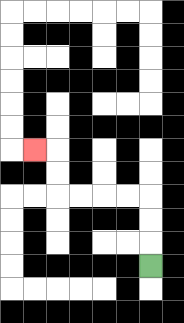{'start': '[6, 11]', 'end': '[1, 6]', 'path_directions': 'U,U,U,L,L,L,L,U,U,L', 'path_coordinates': '[[6, 11], [6, 10], [6, 9], [6, 8], [5, 8], [4, 8], [3, 8], [2, 8], [2, 7], [2, 6], [1, 6]]'}